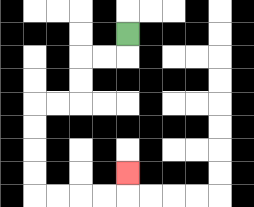{'start': '[5, 1]', 'end': '[5, 7]', 'path_directions': 'D,L,L,D,D,L,L,D,D,D,D,R,R,R,R,U', 'path_coordinates': '[[5, 1], [5, 2], [4, 2], [3, 2], [3, 3], [3, 4], [2, 4], [1, 4], [1, 5], [1, 6], [1, 7], [1, 8], [2, 8], [3, 8], [4, 8], [5, 8], [5, 7]]'}